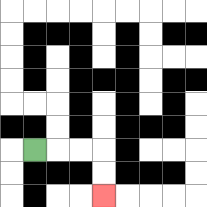{'start': '[1, 6]', 'end': '[4, 8]', 'path_directions': 'R,R,R,D,D', 'path_coordinates': '[[1, 6], [2, 6], [3, 6], [4, 6], [4, 7], [4, 8]]'}